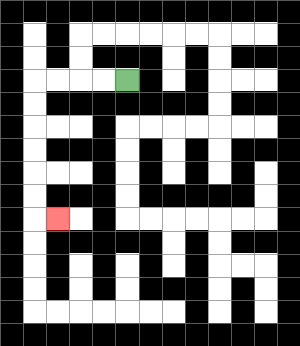{'start': '[5, 3]', 'end': '[2, 9]', 'path_directions': 'L,L,L,L,D,D,D,D,D,D,R', 'path_coordinates': '[[5, 3], [4, 3], [3, 3], [2, 3], [1, 3], [1, 4], [1, 5], [1, 6], [1, 7], [1, 8], [1, 9], [2, 9]]'}